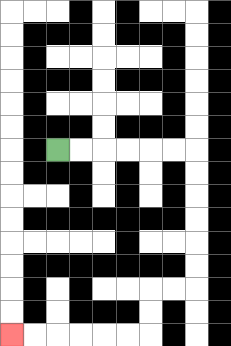{'start': '[2, 6]', 'end': '[0, 14]', 'path_directions': 'R,R,R,R,R,R,D,D,D,D,D,D,L,L,D,D,L,L,L,L,L,L', 'path_coordinates': '[[2, 6], [3, 6], [4, 6], [5, 6], [6, 6], [7, 6], [8, 6], [8, 7], [8, 8], [8, 9], [8, 10], [8, 11], [8, 12], [7, 12], [6, 12], [6, 13], [6, 14], [5, 14], [4, 14], [3, 14], [2, 14], [1, 14], [0, 14]]'}